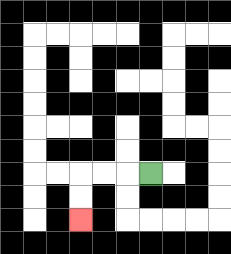{'start': '[6, 7]', 'end': '[3, 9]', 'path_directions': 'L,L,L,D,D', 'path_coordinates': '[[6, 7], [5, 7], [4, 7], [3, 7], [3, 8], [3, 9]]'}